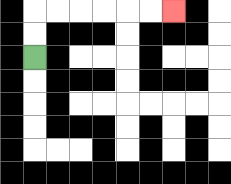{'start': '[1, 2]', 'end': '[7, 0]', 'path_directions': 'U,U,R,R,R,R,R,R', 'path_coordinates': '[[1, 2], [1, 1], [1, 0], [2, 0], [3, 0], [4, 0], [5, 0], [6, 0], [7, 0]]'}